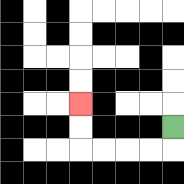{'start': '[7, 5]', 'end': '[3, 4]', 'path_directions': 'D,L,L,L,L,U,U', 'path_coordinates': '[[7, 5], [7, 6], [6, 6], [5, 6], [4, 6], [3, 6], [3, 5], [3, 4]]'}